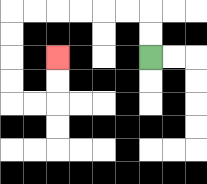{'start': '[6, 2]', 'end': '[2, 2]', 'path_directions': 'U,U,L,L,L,L,L,L,D,D,D,D,R,R,U,U', 'path_coordinates': '[[6, 2], [6, 1], [6, 0], [5, 0], [4, 0], [3, 0], [2, 0], [1, 0], [0, 0], [0, 1], [0, 2], [0, 3], [0, 4], [1, 4], [2, 4], [2, 3], [2, 2]]'}